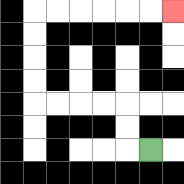{'start': '[6, 6]', 'end': '[7, 0]', 'path_directions': 'L,U,U,L,L,L,L,U,U,U,U,R,R,R,R,R,R', 'path_coordinates': '[[6, 6], [5, 6], [5, 5], [5, 4], [4, 4], [3, 4], [2, 4], [1, 4], [1, 3], [1, 2], [1, 1], [1, 0], [2, 0], [3, 0], [4, 0], [5, 0], [6, 0], [7, 0]]'}